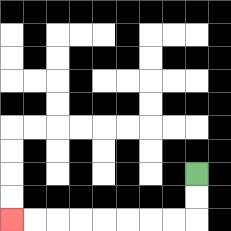{'start': '[8, 7]', 'end': '[0, 9]', 'path_directions': 'D,D,L,L,L,L,L,L,L,L', 'path_coordinates': '[[8, 7], [8, 8], [8, 9], [7, 9], [6, 9], [5, 9], [4, 9], [3, 9], [2, 9], [1, 9], [0, 9]]'}